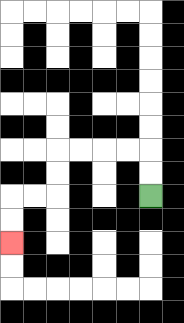{'start': '[6, 8]', 'end': '[0, 10]', 'path_directions': 'U,U,L,L,L,L,D,D,L,L,D,D', 'path_coordinates': '[[6, 8], [6, 7], [6, 6], [5, 6], [4, 6], [3, 6], [2, 6], [2, 7], [2, 8], [1, 8], [0, 8], [0, 9], [0, 10]]'}